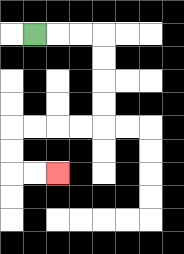{'start': '[1, 1]', 'end': '[2, 7]', 'path_directions': 'R,R,R,D,D,D,D,L,L,L,L,D,D,R,R', 'path_coordinates': '[[1, 1], [2, 1], [3, 1], [4, 1], [4, 2], [4, 3], [4, 4], [4, 5], [3, 5], [2, 5], [1, 5], [0, 5], [0, 6], [0, 7], [1, 7], [2, 7]]'}